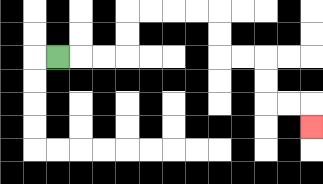{'start': '[2, 2]', 'end': '[13, 5]', 'path_directions': 'R,R,R,U,U,R,R,R,R,D,D,R,R,D,D,R,R,D', 'path_coordinates': '[[2, 2], [3, 2], [4, 2], [5, 2], [5, 1], [5, 0], [6, 0], [7, 0], [8, 0], [9, 0], [9, 1], [9, 2], [10, 2], [11, 2], [11, 3], [11, 4], [12, 4], [13, 4], [13, 5]]'}